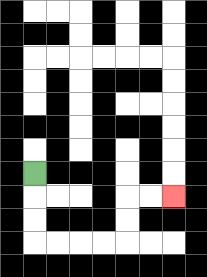{'start': '[1, 7]', 'end': '[7, 8]', 'path_directions': 'D,D,D,R,R,R,R,U,U,R,R', 'path_coordinates': '[[1, 7], [1, 8], [1, 9], [1, 10], [2, 10], [3, 10], [4, 10], [5, 10], [5, 9], [5, 8], [6, 8], [7, 8]]'}